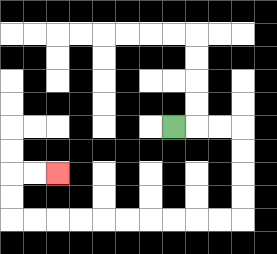{'start': '[7, 5]', 'end': '[2, 7]', 'path_directions': 'R,R,R,D,D,D,D,L,L,L,L,L,L,L,L,L,L,U,U,R,R', 'path_coordinates': '[[7, 5], [8, 5], [9, 5], [10, 5], [10, 6], [10, 7], [10, 8], [10, 9], [9, 9], [8, 9], [7, 9], [6, 9], [5, 9], [4, 9], [3, 9], [2, 9], [1, 9], [0, 9], [0, 8], [0, 7], [1, 7], [2, 7]]'}